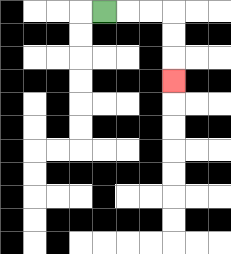{'start': '[4, 0]', 'end': '[7, 3]', 'path_directions': 'R,R,R,D,D,D', 'path_coordinates': '[[4, 0], [5, 0], [6, 0], [7, 0], [7, 1], [7, 2], [7, 3]]'}